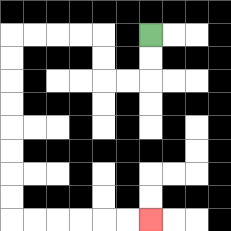{'start': '[6, 1]', 'end': '[6, 9]', 'path_directions': 'D,D,L,L,U,U,L,L,L,L,D,D,D,D,D,D,D,D,R,R,R,R,R,R', 'path_coordinates': '[[6, 1], [6, 2], [6, 3], [5, 3], [4, 3], [4, 2], [4, 1], [3, 1], [2, 1], [1, 1], [0, 1], [0, 2], [0, 3], [0, 4], [0, 5], [0, 6], [0, 7], [0, 8], [0, 9], [1, 9], [2, 9], [3, 9], [4, 9], [5, 9], [6, 9]]'}